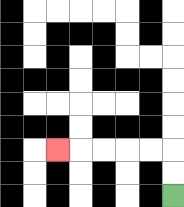{'start': '[7, 8]', 'end': '[2, 6]', 'path_directions': 'U,U,L,L,L,L,L', 'path_coordinates': '[[7, 8], [7, 7], [7, 6], [6, 6], [5, 6], [4, 6], [3, 6], [2, 6]]'}